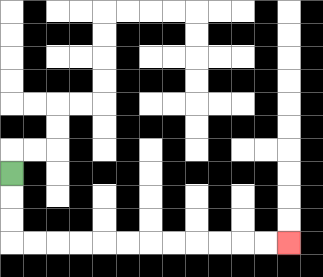{'start': '[0, 7]', 'end': '[12, 10]', 'path_directions': 'D,D,D,R,R,R,R,R,R,R,R,R,R,R,R', 'path_coordinates': '[[0, 7], [0, 8], [0, 9], [0, 10], [1, 10], [2, 10], [3, 10], [4, 10], [5, 10], [6, 10], [7, 10], [8, 10], [9, 10], [10, 10], [11, 10], [12, 10]]'}